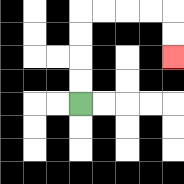{'start': '[3, 4]', 'end': '[7, 2]', 'path_directions': 'U,U,U,U,R,R,R,R,D,D', 'path_coordinates': '[[3, 4], [3, 3], [3, 2], [3, 1], [3, 0], [4, 0], [5, 0], [6, 0], [7, 0], [7, 1], [7, 2]]'}